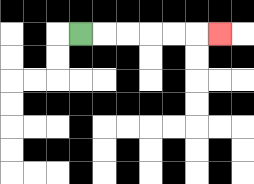{'start': '[3, 1]', 'end': '[9, 1]', 'path_directions': 'R,R,R,R,R,R', 'path_coordinates': '[[3, 1], [4, 1], [5, 1], [6, 1], [7, 1], [8, 1], [9, 1]]'}